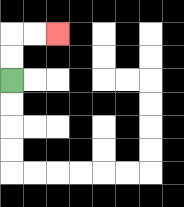{'start': '[0, 3]', 'end': '[2, 1]', 'path_directions': 'U,U,R,R', 'path_coordinates': '[[0, 3], [0, 2], [0, 1], [1, 1], [2, 1]]'}